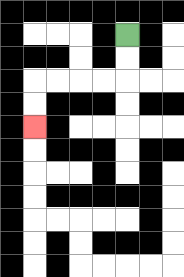{'start': '[5, 1]', 'end': '[1, 5]', 'path_directions': 'D,D,L,L,L,L,D,D', 'path_coordinates': '[[5, 1], [5, 2], [5, 3], [4, 3], [3, 3], [2, 3], [1, 3], [1, 4], [1, 5]]'}